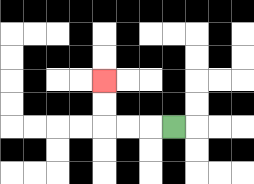{'start': '[7, 5]', 'end': '[4, 3]', 'path_directions': 'L,L,L,U,U', 'path_coordinates': '[[7, 5], [6, 5], [5, 5], [4, 5], [4, 4], [4, 3]]'}